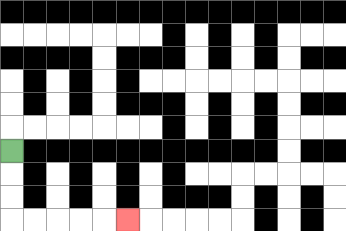{'start': '[0, 6]', 'end': '[5, 9]', 'path_directions': 'D,D,D,R,R,R,R,R', 'path_coordinates': '[[0, 6], [0, 7], [0, 8], [0, 9], [1, 9], [2, 9], [3, 9], [4, 9], [5, 9]]'}